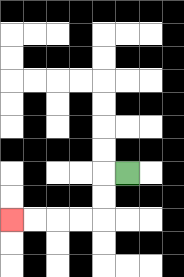{'start': '[5, 7]', 'end': '[0, 9]', 'path_directions': 'L,D,D,L,L,L,L', 'path_coordinates': '[[5, 7], [4, 7], [4, 8], [4, 9], [3, 9], [2, 9], [1, 9], [0, 9]]'}